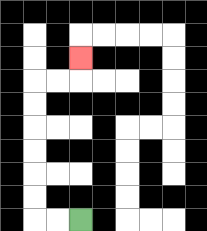{'start': '[3, 9]', 'end': '[3, 2]', 'path_directions': 'L,L,U,U,U,U,U,U,R,R,U', 'path_coordinates': '[[3, 9], [2, 9], [1, 9], [1, 8], [1, 7], [1, 6], [1, 5], [1, 4], [1, 3], [2, 3], [3, 3], [3, 2]]'}